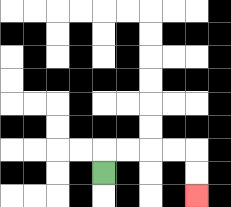{'start': '[4, 7]', 'end': '[8, 8]', 'path_directions': 'U,R,R,R,R,D,D', 'path_coordinates': '[[4, 7], [4, 6], [5, 6], [6, 6], [7, 6], [8, 6], [8, 7], [8, 8]]'}